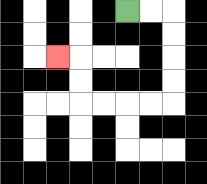{'start': '[5, 0]', 'end': '[2, 2]', 'path_directions': 'R,R,D,D,D,D,L,L,L,L,U,U,L', 'path_coordinates': '[[5, 0], [6, 0], [7, 0], [7, 1], [7, 2], [7, 3], [7, 4], [6, 4], [5, 4], [4, 4], [3, 4], [3, 3], [3, 2], [2, 2]]'}